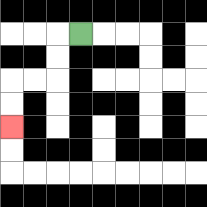{'start': '[3, 1]', 'end': '[0, 5]', 'path_directions': 'L,D,D,L,L,D,D', 'path_coordinates': '[[3, 1], [2, 1], [2, 2], [2, 3], [1, 3], [0, 3], [0, 4], [0, 5]]'}